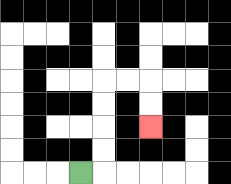{'start': '[3, 7]', 'end': '[6, 5]', 'path_directions': 'R,U,U,U,U,R,R,D,D', 'path_coordinates': '[[3, 7], [4, 7], [4, 6], [4, 5], [4, 4], [4, 3], [5, 3], [6, 3], [6, 4], [6, 5]]'}